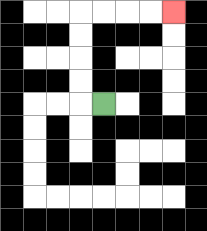{'start': '[4, 4]', 'end': '[7, 0]', 'path_directions': 'L,U,U,U,U,R,R,R,R', 'path_coordinates': '[[4, 4], [3, 4], [3, 3], [3, 2], [3, 1], [3, 0], [4, 0], [5, 0], [6, 0], [7, 0]]'}